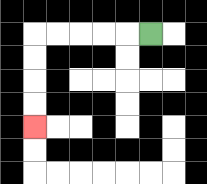{'start': '[6, 1]', 'end': '[1, 5]', 'path_directions': 'L,L,L,L,L,D,D,D,D', 'path_coordinates': '[[6, 1], [5, 1], [4, 1], [3, 1], [2, 1], [1, 1], [1, 2], [1, 3], [1, 4], [1, 5]]'}